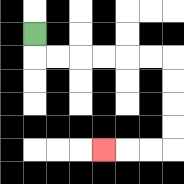{'start': '[1, 1]', 'end': '[4, 6]', 'path_directions': 'D,R,R,R,R,R,R,D,D,D,D,L,L,L', 'path_coordinates': '[[1, 1], [1, 2], [2, 2], [3, 2], [4, 2], [5, 2], [6, 2], [7, 2], [7, 3], [7, 4], [7, 5], [7, 6], [6, 6], [5, 6], [4, 6]]'}